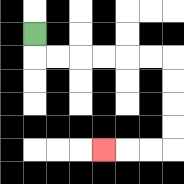{'start': '[1, 1]', 'end': '[4, 6]', 'path_directions': 'D,R,R,R,R,R,R,D,D,D,D,L,L,L', 'path_coordinates': '[[1, 1], [1, 2], [2, 2], [3, 2], [4, 2], [5, 2], [6, 2], [7, 2], [7, 3], [7, 4], [7, 5], [7, 6], [6, 6], [5, 6], [4, 6]]'}